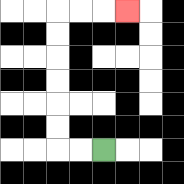{'start': '[4, 6]', 'end': '[5, 0]', 'path_directions': 'L,L,U,U,U,U,U,U,R,R,R', 'path_coordinates': '[[4, 6], [3, 6], [2, 6], [2, 5], [2, 4], [2, 3], [2, 2], [2, 1], [2, 0], [3, 0], [4, 0], [5, 0]]'}